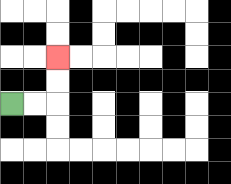{'start': '[0, 4]', 'end': '[2, 2]', 'path_directions': 'R,R,U,U', 'path_coordinates': '[[0, 4], [1, 4], [2, 4], [2, 3], [2, 2]]'}